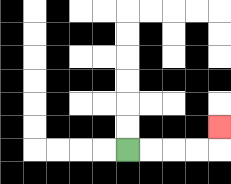{'start': '[5, 6]', 'end': '[9, 5]', 'path_directions': 'R,R,R,R,U', 'path_coordinates': '[[5, 6], [6, 6], [7, 6], [8, 6], [9, 6], [9, 5]]'}